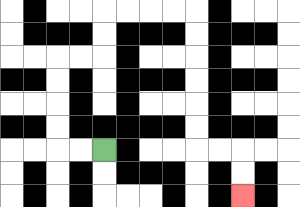{'start': '[4, 6]', 'end': '[10, 8]', 'path_directions': 'L,L,U,U,U,U,R,R,U,U,R,R,R,R,D,D,D,D,D,D,R,R,D,D', 'path_coordinates': '[[4, 6], [3, 6], [2, 6], [2, 5], [2, 4], [2, 3], [2, 2], [3, 2], [4, 2], [4, 1], [4, 0], [5, 0], [6, 0], [7, 0], [8, 0], [8, 1], [8, 2], [8, 3], [8, 4], [8, 5], [8, 6], [9, 6], [10, 6], [10, 7], [10, 8]]'}